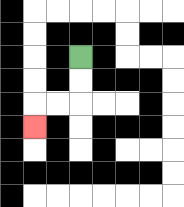{'start': '[3, 2]', 'end': '[1, 5]', 'path_directions': 'D,D,L,L,D', 'path_coordinates': '[[3, 2], [3, 3], [3, 4], [2, 4], [1, 4], [1, 5]]'}